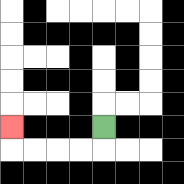{'start': '[4, 5]', 'end': '[0, 5]', 'path_directions': 'D,L,L,L,L,U', 'path_coordinates': '[[4, 5], [4, 6], [3, 6], [2, 6], [1, 6], [0, 6], [0, 5]]'}